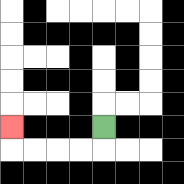{'start': '[4, 5]', 'end': '[0, 5]', 'path_directions': 'D,L,L,L,L,U', 'path_coordinates': '[[4, 5], [4, 6], [3, 6], [2, 6], [1, 6], [0, 6], [0, 5]]'}